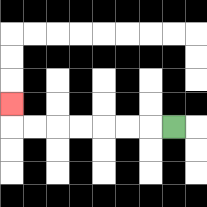{'start': '[7, 5]', 'end': '[0, 4]', 'path_directions': 'L,L,L,L,L,L,L,U', 'path_coordinates': '[[7, 5], [6, 5], [5, 5], [4, 5], [3, 5], [2, 5], [1, 5], [0, 5], [0, 4]]'}